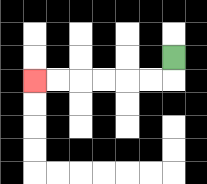{'start': '[7, 2]', 'end': '[1, 3]', 'path_directions': 'D,L,L,L,L,L,L', 'path_coordinates': '[[7, 2], [7, 3], [6, 3], [5, 3], [4, 3], [3, 3], [2, 3], [1, 3]]'}